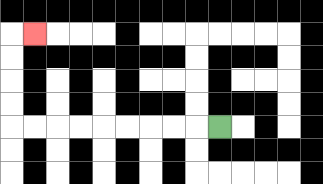{'start': '[9, 5]', 'end': '[1, 1]', 'path_directions': 'L,L,L,L,L,L,L,L,L,U,U,U,U,R', 'path_coordinates': '[[9, 5], [8, 5], [7, 5], [6, 5], [5, 5], [4, 5], [3, 5], [2, 5], [1, 5], [0, 5], [0, 4], [0, 3], [0, 2], [0, 1], [1, 1]]'}